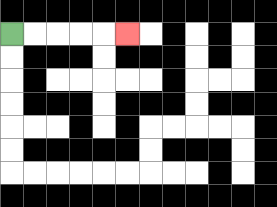{'start': '[0, 1]', 'end': '[5, 1]', 'path_directions': 'R,R,R,R,R', 'path_coordinates': '[[0, 1], [1, 1], [2, 1], [3, 1], [4, 1], [5, 1]]'}